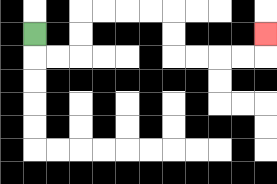{'start': '[1, 1]', 'end': '[11, 1]', 'path_directions': 'D,R,R,U,U,R,R,R,R,D,D,R,R,R,R,U', 'path_coordinates': '[[1, 1], [1, 2], [2, 2], [3, 2], [3, 1], [3, 0], [4, 0], [5, 0], [6, 0], [7, 0], [7, 1], [7, 2], [8, 2], [9, 2], [10, 2], [11, 2], [11, 1]]'}